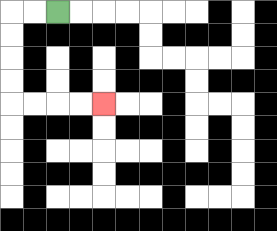{'start': '[2, 0]', 'end': '[4, 4]', 'path_directions': 'L,L,D,D,D,D,R,R,R,R', 'path_coordinates': '[[2, 0], [1, 0], [0, 0], [0, 1], [0, 2], [0, 3], [0, 4], [1, 4], [2, 4], [3, 4], [4, 4]]'}